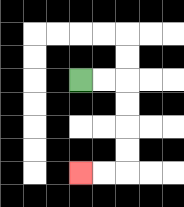{'start': '[3, 3]', 'end': '[3, 7]', 'path_directions': 'R,R,D,D,D,D,L,L', 'path_coordinates': '[[3, 3], [4, 3], [5, 3], [5, 4], [5, 5], [5, 6], [5, 7], [4, 7], [3, 7]]'}